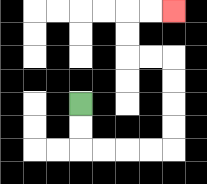{'start': '[3, 4]', 'end': '[7, 0]', 'path_directions': 'D,D,R,R,R,R,U,U,U,U,L,L,U,U,R,R', 'path_coordinates': '[[3, 4], [3, 5], [3, 6], [4, 6], [5, 6], [6, 6], [7, 6], [7, 5], [7, 4], [7, 3], [7, 2], [6, 2], [5, 2], [5, 1], [5, 0], [6, 0], [7, 0]]'}